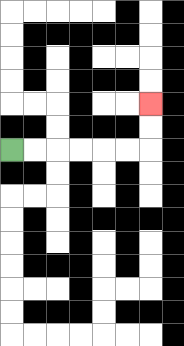{'start': '[0, 6]', 'end': '[6, 4]', 'path_directions': 'R,R,R,R,R,R,U,U', 'path_coordinates': '[[0, 6], [1, 6], [2, 6], [3, 6], [4, 6], [5, 6], [6, 6], [6, 5], [6, 4]]'}